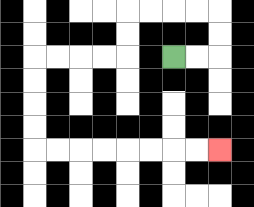{'start': '[7, 2]', 'end': '[9, 6]', 'path_directions': 'R,R,U,U,L,L,L,L,D,D,L,L,L,L,D,D,D,D,R,R,R,R,R,R,R,R', 'path_coordinates': '[[7, 2], [8, 2], [9, 2], [9, 1], [9, 0], [8, 0], [7, 0], [6, 0], [5, 0], [5, 1], [5, 2], [4, 2], [3, 2], [2, 2], [1, 2], [1, 3], [1, 4], [1, 5], [1, 6], [2, 6], [3, 6], [4, 6], [5, 6], [6, 6], [7, 6], [8, 6], [9, 6]]'}